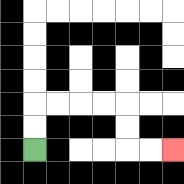{'start': '[1, 6]', 'end': '[7, 6]', 'path_directions': 'U,U,R,R,R,R,D,D,R,R', 'path_coordinates': '[[1, 6], [1, 5], [1, 4], [2, 4], [3, 4], [4, 4], [5, 4], [5, 5], [5, 6], [6, 6], [7, 6]]'}